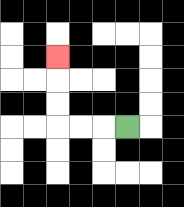{'start': '[5, 5]', 'end': '[2, 2]', 'path_directions': 'L,L,L,U,U,U', 'path_coordinates': '[[5, 5], [4, 5], [3, 5], [2, 5], [2, 4], [2, 3], [2, 2]]'}